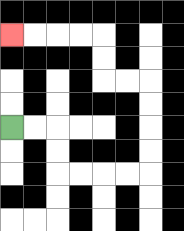{'start': '[0, 5]', 'end': '[0, 1]', 'path_directions': 'R,R,D,D,R,R,R,R,U,U,U,U,L,L,U,U,L,L,L,L', 'path_coordinates': '[[0, 5], [1, 5], [2, 5], [2, 6], [2, 7], [3, 7], [4, 7], [5, 7], [6, 7], [6, 6], [6, 5], [6, 4], [6, 3], [5, 3], [4, 3], [4, 2], [4, 1], [3, 1], [2, 1], [1, 1], [0, 1]]'}